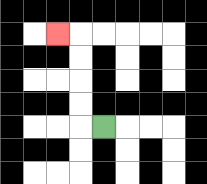{'start': '[4, 5]', 'end': '[2, 1]', 'path_directions': 'L,U,U,U,U,L', 'path_coordinates': '[[4, 5], [3, 5], [3, 4], [3, 3], [3, 2], [3, 1], [2, 1]]'}